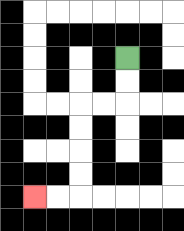{'start': '[5, 2]', 'end': '[1, 8]', 'path_directions': 'D,D,L,L,D,D,D,D,L,L', 'path_coordinates': '[[5, 2], [5, 3], [5, 4], [4, 4], [3, 4], [3, 5], [3, 6], [3, 7], [3, 8], [2, 8], [1, 8]]'}